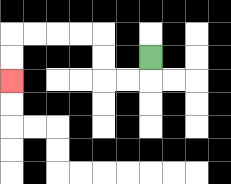{'start': '[6, 2]', 'end': '[0, 3]', 'path_directions': 'D,L,L,U,U,L,L,L,L,D,D', 'path_coordinates': '[[6, 2], [6, 3], [5, 3], [4, 3], [4, 2], [4, 1], [3, 1], [2, 1], [1, 1], [0, 1], [0, 2], [0, 3]]'}